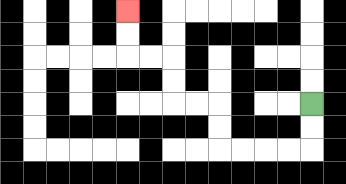{'start': '[13, 4]', 'end': '[5, 0]', 'path_directions': 'D,D,L,L,L,L,U,U,L,L,U,U,L,L,U,U', 'path_coordinates': '[[13, 4], [13, 5], [13, 6], [12, 6], [11, 6], [10, 6], [9, 6], [9, 5], [9, 4], [8, 4], [7, 4], [7, 3], [7, 2], [6, 2], [5, 2], [5, 1], [5, 0]]'}